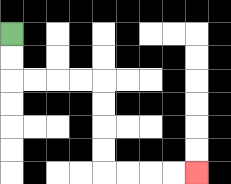{'start': '[0, 1]', 'end': '[8, 7]', 'path_directions': 'D,D,R,R,R,R,D,D,D,D,R,R,R,R', 'path_coordinates': '[[0, 1], [0, 2], [0, 3], [1, 3], [2, 3], [3, 3], [4, 3], [4, 4], [4, 5], [4, 6], [4, 7], [5, 7], [6, 7], [7, 7], [8, 7]]'}